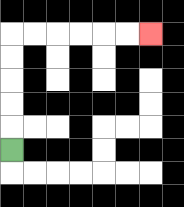{'start': '[0, 6]', 'end': '[6, 1]', 'path_directions': 'U,U,U,U,U,R,R,R,R,R,R', 'path_coordinates': '[[0, 6], [0, 5], [0, 4], [0, 3], [0, 2], [0, 1], [1, 1], [2, 1], [3, 1], [4, 1], [5, 1], [6, 1]]'}